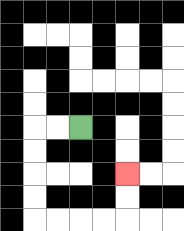{'start': '[3, 5]', 'end': '[5, 7]', 'path_directions': 'L,L,D,D,D,D,R,R,R,R,U,U', 'path_coordinates': '[[3, 5], [2, 5], [1, 5], [1, 6], [1, 7], [1, 8], [1, 9], [2, 9], [3, 9], [4, 9], [5, 9], [5, 8], [5, 7]]'}